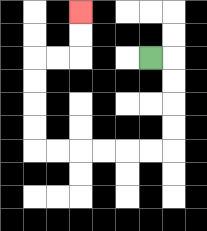{'start': '[6, 2]', 'end': '[3, 0]', 'path_directions': 'R,D,D,D,D,L,L,L,L,L,L,U,U,U,U,R,R,U,U', 'path_coordinates': '[[6, 2], [7, 2], [7, 3], [7, 4], [7, 5], [7, 6], [6, 6], [5, 6], [4, 6], [3, 6], [2, 6], [1, 6], [1, 5], [1, 4], [1, 3], [1, 2], [2, 2], [3, 2], [3, 1], [3, 0]]'}